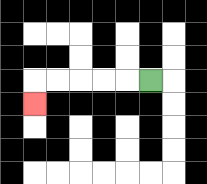{'start': '[6, 3]', 'end': '[1, 4]', 'path_directions': 'L,L,L,L,L,D', 'path_coordinates': '[[6, 3], [5, 3], [4, 3], [3, 3], [2, 3], [1, 3], [1, 4]]'}